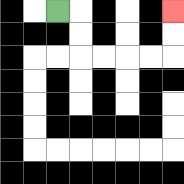{'start': '[2, 0]', 'end': '[7, 0]', 'path_directions': 'R,D,D,R,R,R,R,U,U', 'path_coordinates': '[[2, 0], [3, 0], [3, 1], [3, 2], [4, 2], [5, 2], [6, 2], [7, 2], [7, 1], [7, 0]]'}